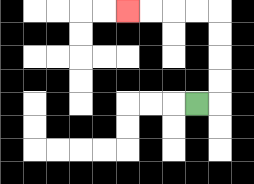{'start': '[8, 4]', 'end': '[5, 0]', 'path_directions': 'R,U,U,U,U,L,L,L,L', 'path_coordinates': '[[8, 4], [9, 4], [9, 3], [9, 2], [9, 1], [9, 0], [8, 0], [7, 0], [6, 0], [5, 0]]'}